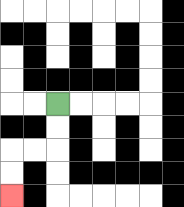{'start': '[2, 4]', 'end': '[0, 8]', 'path_directions': 'D,D,L,L,D,D', 'path_coordinates': '[[2, 4], [2, 5], [2, 6], [1, 6], [0, 6], [0, 7], [0, 8]]'}